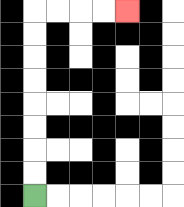{'start': '[1, 8]', 'end': '[5, 0]', 'path_directions': 'U,U,U,U,U,U,U,U,R,R,R,R', 'path_coordinates': '[[1, 8], [1, 7], [1, 6], [1, 5], [1, 4], [1, 3], [1, 2], [1, 1], [1, 0], [2, 0], [3, 0], [4, 0], [5, 0]]'}